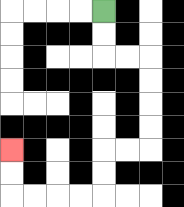{'start': '[4, 0]', 'end': '[0, 6]', 'path_directions': 'D,D,R,R,D,D,D,D,L,L,D,D,L,L,L,L,U,U', 'path_coordinates': '[[4, 0], [4, 1], [4, 2], [5, 2], [6, 2], [6, 3], [6, 4], [6, 5], [6, 6], [5, 6], [4, 6], [4, 7], [4, 8], [3, 8], [2, 8], [1, 8], [0, 8], [0, 7], [0, 6]]'}